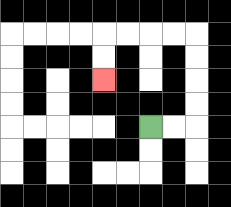{'start': '[6, 5]', 'end': '[4, 3]', 'path_directions': 'R,R,U,U,U,U,L,L,L,L,D,D', 'path_coordinates': '[[6, 5], [7, 5], [8, 5], [8, 4], [8, 3], [8, 2], [8, 1], [7, 1], [6, 1], [5, 1], [4, 1], [4, 2], [4, 3]]'}